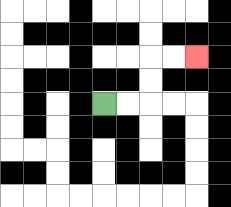{'start': '[4, 4]', 'end': '[8, 2]', 'path_directions': 'R,R,U,U,R,R', 'path_coordinates': '[[4, 4], [5, 4], [6, 4], [6, 3], [6, 2], [7, 2], [8, 2]]'}